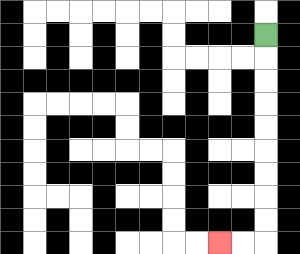{'start': '[11, 1]', 'end': '[9, 10]', 'path_directions': 'D,D,D,D,D,D,D,D,D,L,L', 'path_coordinates': '[[11, 1], [11, 2], [11, 3], [11, 4], [11, 5], [11, 6], [11, 7], [11, 8], [11, 9], [11, 10], [10, 10], [9, 10]]'}